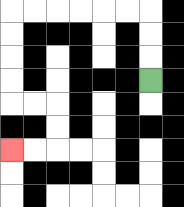{'start': '[6, 3]', 'end': '[0, 6]', 'path_directions': 'U,U,U,L,L,L,L,L,L,D,D,D,D,R,R,D,D,L,L', 'path_coordinates': '[[6, 3], [6, 2], [6, 1], [6, 0], [5, 0], [4, 0], [3, 0], [2, 0], [1, 0], [0, 0], [0, 1], [0, 2], [0, 3], [0, 4], [1, 4], [2, 4], [2, 5], [2, 6], [1, 6], [0, 6]]'}